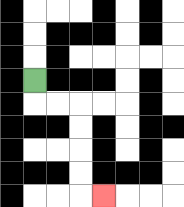{'start': '[1, 3]', 'end': '[4, 8]', 'path_directions': 'D,R,R,D,D,D,D,R', 'path_coordinates': '[[1, 3], [1, 4], [2, 4], [3, 4], [3, 5], [3, 6], [3, 7], [3, 8], [4, 8]]'}